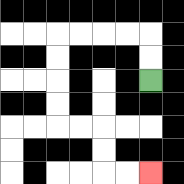{'start': '[6, 3]', 'end': '[6, 7]', 'path_directions': 'U,U,L,L,L,L,D,D,D,D,R,R,D,D,R,R', 'path_coordinates': '[[6, 3], [6, 2], [6, 1], [5, 1], [4, 1], [3, 1], [2, 1], [2, 2], [2, 3], [2, 4], [2, 5], [3, 5], [4, 5], [4, 6], [4, 7], [5, 7], [6, 7]]'}